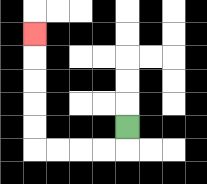{'start': '[5, 5]', 'end': '[1, 1]', 'path_directions': 'D,L,L,L,L,U,U,U,U,U', 'path_coordinates': '[[5, 5], [5, 6], [4, 6], [3, 6], [2, 6], [1, 6], [1, 5], [1, 4], [1, 3], [1, 2], [1, 1]]'}